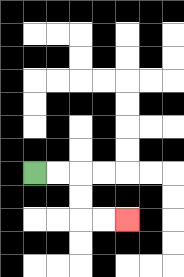{'start': '[1, 7]', 'end': '[5, 9]', 'path_directions': 'R,R,D,D,R,R', 'path_coordinates': '[[1, 7], [2, 7], [3, 7], [3, 8], [3, 9], [4, 9], [5, 9]]'}